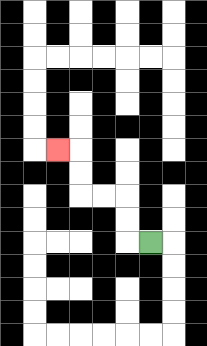{'start': '[6, 10]', 'end': '[2, 6]', 'path_directions': 'L,U,U,L,L,U,U,L', 'path_coordinates': '[[6, 10], [5, 10], [5, 9], [5, 8], [4, 8], [3, 8], [3, 7], [3, 6], [2, 6]]'}